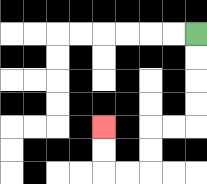{'start': '[8, 1]', 'end': '[4, 5]', 'path_directions': 'D,D,D,D,L,L,D,D,L,L,U,U', 'path_coordinates': '[[8, 1], [8, 2], [8, 3], [8, 4], [8, 5], [7, 5], [6, 5], [6, 6], [6, 7], [5, 7], [4, 7], [4, 6], [4, 5]]'}